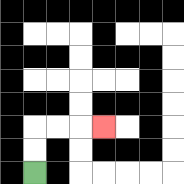{'start': '[1, 7]', 'end': '[4, 5]', 'path_directions': 'U,U,R,R,R', 'path_coordinates': '[[1, 7], [1, 6], [1, 5], [2, 5], [3, 5], [4, 5]]'}